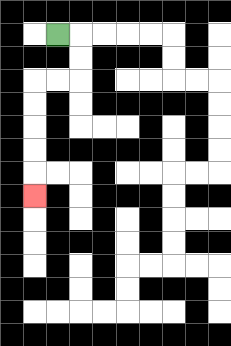{'start': '[2, 1]', 'end': '[1, 8]', 'path_directions': 'R,D,D,L,L,D,D,D,D,D', 'path_coordinates': '[[2, 1], [3, 1], [3, 2], [3, 3], [2, 3], [1, 3], [1, 4], [1, 5], [1, 6], [1, 7], [1, 8]]'}